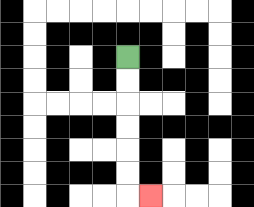{'start': '[5, 2]', 'end': '[6, 8]', 'path_directions': 'D,D,D,D,D,D,R', 'path_coordinates': '[[5, 2], [5, 3], [5, 4], [5, 5], [5, 6], [5, 7], [5, 8], [6, 8]]'}